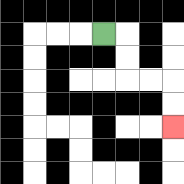{'start': '[4, 1]', 'end': '[7, 5]', 'path_directions': 'R,D,D,R,R,D,D', 'path_coordinates': '[[4, 1], [5, 1], [5, 2], [5, 3], [6, 3], [7, 3], [7, 4], [7, 5]]'}